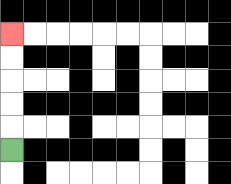{'start': '[0, 6]', 'end': '[0, 1]', 'path_directions': 'U,U,U,U,U', 'path_coordinates': '[[0, 6], [0, 5], [0, 4], [0, 3], [0, 2], [0, 1]]'}